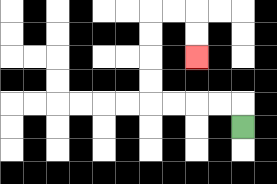{'start': '[10, 5]', 'end': '[8, 2]', 'path_directions': 'U,L,L,L,L,U,U,U,U,R,R,D,D', 'path_coordinates': '[[10, 5], [10, 4], [9, 4], [8, 4], [7, 4], [6, 4], [6, 3], [6, 2], [6, 1], [6, 0], [7, 0], [8, 0], [8, 1], [8, 2]]'}